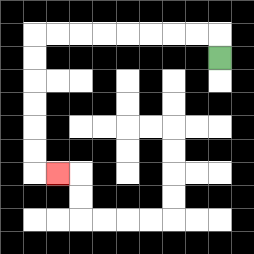{'start': '[9, 2]', 'end': '[2, 7]', 'path_directions': 'U,L,L,L,L,L,L,L,L,D,D,D,D,D,D,R', 'path_coordinates': '[[9, 2], [9, 1], [8, 1], [7, 1], [6, 1], [5, 1], [4, 1], [3, 1], [2, 1], [1, 1], [1, 2], [1, 3], [1, 4], [1, 5], [1, 6], [1, 7], [2, 7]]'}